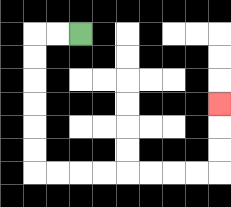{'start': '[3, 1]', 'end': '[9, 4]', 'path_directions': 'L,L,D,D,D,D,D,D,R,R,R,R,R,R,R,R,U,U,U', 'path_coordinates': '[[3, 1], [2, 1], [1, 1], [1, 2], [1, 3], [1, 4], [1, 5], [1, 6], [1, 7], [2, 7], [3, 7], [4, 7], [5, 7], [6, 7], [7, 7], [8, 7], [9, 7], [9, 6], [9, 5], [9, 4]]'}